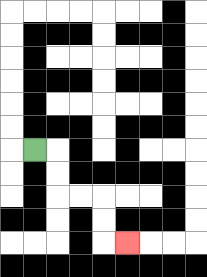{'start': '[1, 6]', 'end': '[5, 10]', 'path_directions': 'R,D,D,R,R,D,D,R', 'path_coordinates': '[[1, 6], [2, 6], [2, 7], [2, 8], [3, 8], [4, 8], [4, 9], [4, 10], [5, 10]]'}